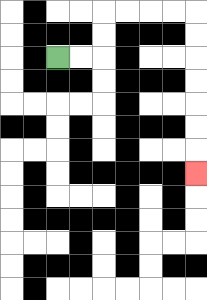{'start': '[2, 2]', 'end': '[8, 7]', 'path_directions': 'R,R,U,U,R,R,R,R,D,D,D,D,D,D,D', 'path_coordinates': '[[2, 2], [3, 2], [4, 2], [4, 1], [4, 0], [5, 0], [6, 0], [7, 0], [8, 0], [8, 1], [8, 2], [8, 3], [8, 4], [8, 5], [8, 6], [8, 7]]'}